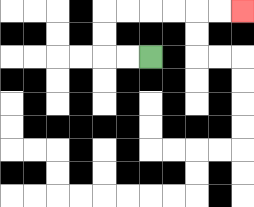{'start': '[6, 2]', 'end': '[10, 0]', 'path_directions': 'L,L,U,U,R,R,R,R,R,R', 'path_coordinates': '[[6, 2], [5, 2], [4, 2], [4, 1], [4, 0], [5, 0], [6, 0], [7, 0], [8, 0], [9, 0], [10, 0]]'}